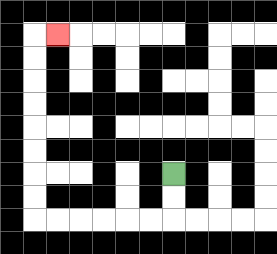{'start': '[7, 7]', 'end': '[2, 1]', 'path_directions': 'D,D,L,L,L,L,L,L,U,U,U,U,U,U,U,U,R', 'path_coordinates': '[[7, 7], [7, 8], [7, 9], [6, 9], [5, 9], [4, 9], [3, 9], [2, 9], [1, 9], [1, 8], [1, 7], [1, 6], [1, 5], [1, 4], [1, 3], [1, 2], [1, 1], [2, 1]]'}